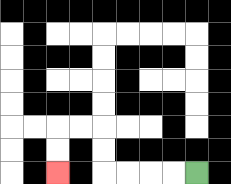{'start': '[8, 7]', 'end': '[2, 7]', 'path_directions': 'L,L,L,L,U,U,L,L,D,D', 'path_coordinates': '[[8, 7], [7, 7], [6, 7], [5, 7], [4, 7], [4, 6], [4, 5], [3, 5], [2, 5], [2, 6], [2, 7]]'}